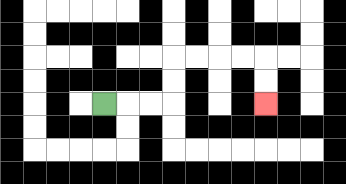{'start': '[4, 4]', 'end': '[11, 4]', 'path_directions': 'R,R,R,U,U,R,R,R,R,D,D', 'path_coordinates': '[[4, 4], [5, 4], [6, 4], [7, 4], [7, 3], [7, 2], [8, 2], [9, 2], [10, 2], [11, 2], [11, 3], [11, 4]]'}